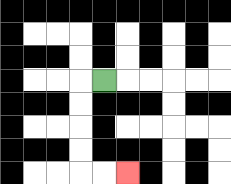{'start': '[4, 3]', 'end': '[5, 7]', 'path_directions': 'L,D,D,D,D,R,R', 'path_coordinates': '[[4, 3], [3, 3], [3, 4], [3, 5], [3, 6], [3, 7], [4, 7], [5, 7]]'}